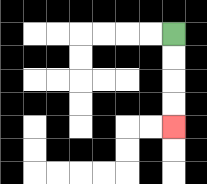{'start': '[7, 1]', 'end': '[7, 5]', 'path_directions': 'D,D,D,D', 'path_coordinates': '[[7, 1], [7, 2], [7, 3], [7, 4], [7, 5]]'}